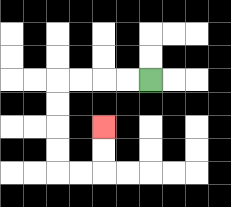{'start': '[6, 3]', 'end': '[4, 5]', 'path_directions': 'L,L,L,L,D,D,D,D,R,R,U,U', 'path_coordinates': '[[6, 3], [5, 3], [4, 3], [3, 3], [2, 3], [2, 4], [2, 5], [2, 6], [2, 7], [3, 7], [4, 7], [4, 6], [4, 5]]'}